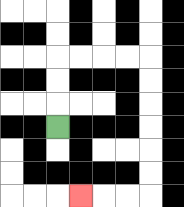{'start': '[2, 5]', 'end': '[3, 8]', 'path_directions': 'U,U,U,R,R,R,R,D,D,D,D,D,D,L,L,L', 'path_coordinates': '[[2, 5], [2, 4], [2, 3], [2, 2], [3, 2], [4, 2], [5, 2], [6, 2], [6, 3], [6, 4], [6, 5], [6, 6], [6, 7], [6, 8], [5, 8], [4, 8], [3, 8]]'}